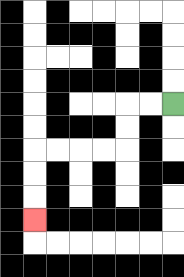{'start': '[7, 4]', 'end': '[1, 9]', 'path_directions': 'L,L,D,D,L,L,L,L,D,D,D', 'path_coordinates': '[[7, 4], [6, 4], [5, 4], [5, 5], [5, 6], [4, 6], [3, 6], [2, 6], [1, 6], [1, 7], [1, 8], [1, 9]]'}